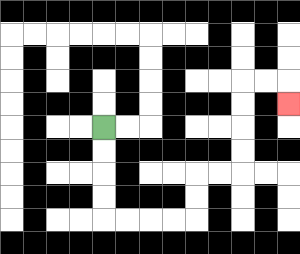{'start': '[4, 5]', 'end': '[12, 4]', 'path_directions': 'D,D,D,D,R,R,R,R,U,U,R,R,U,U,U,U,R,R,D', 'path_coordinates': '[[4, 5], [4, 6], [4, 7], [4, 8], [4, 9], [5, 9], [6, 9], [7, 9], [8, 9], [8, 8], [8, 7], [9, 7], [10, 7], [10, 6], [10, 5], [10, 4], [10, 3], [11, 3], [12, 3], [12, 4]]'}